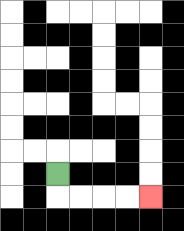{'start': '[2, 7]', 'end': '[6, 8]', 'path_directions': 'D,R,R,R,R', 'path_coordinates': '[[2, 7], [2, 8], [3, 8], [4, 8], [5, 8], [6, 8]]'}